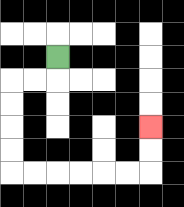{'start': '[2, 2]', 'end': '[6, 5]', 'path_directions': 'D,L,L,D,D,D,D,R,R,R,R,R,R,U,U', 'path_coordinates': '[[2, 2], [2, 3], [1, 3], [0, 3], [0, 4], [0, 5], [0, 6], [0, 7], [1, 7], [2, 7], [3, 7], [4, 7], [5, 7], [6, 7], [6, 6], [6, 5]]'}